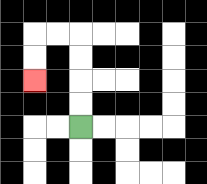{'start': '[3, 5]', 'end': '[1, 3]', 'path_directions': 'U,U,U,U,L,L,D,D', 'path_coordinates': '[[3, 5], [3, 4], [3, 3], [3, 2], [3, 1], [2, 1], [1, 1], [1, 2], [1, 3]]'}